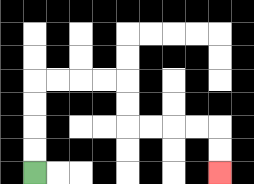{'start': '[1, 7]', 'end': '[9, 7]', 'path_directions': 'U,U,U,U,R,R,R,R,D,D,R,R,R,R,D,D', 'path_coordinates': '[[1, 7], [1, 6], [1, 5], [1, 4], [1, 3], [2, 3], [3, 3], [4, 3], [5, 3], [5, 4], [5, 5], [6, 5], [7, 5], [8, 5], [9, 5], [9, 6], [9, 7]]'}